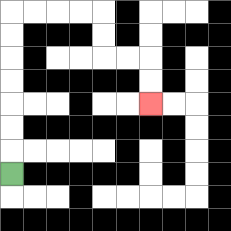{'start': '[0, 7]', 'end': '[6, 4]', 'path_directions': 'U,U,U,U,U,U,U,R,R,R,R,D,D,R,R,D,D', 'path_coordinates': '[[0, 7], [0, 6], [0, 5], [0, 4], [0, 3], [0, 2], [0, 1], [0, 0], [1, 0], [2, 0], [3, 0], [4, 0], [4, 1], [4, 2], [5, 2], [6, 2], [6, 3], [6, 4]]'}